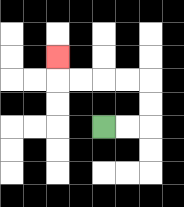{'start': '[4, 5]', 'end': '[2, 2]', 'path_directions': 'R,R,U,U,L,L,L,L,U', 'path_coordinates': '[[4, 5], [5, 5], [6, 5], [6, 4], [6, 3], [5, 3], [4, 3], [3, 3], [2, 3], [2, 2]]'}